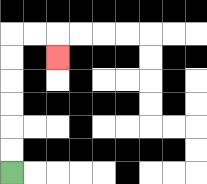{'start': '[0, 7]', 'end': '[2, 2]', 'path_directions': 'U,U,U,U,U,U,R,R,D', 'path_coordinates': '[[0, 7], [0, 6], [0, 5], [0, 4], [0, 3], [0, 2], [0, 1], [1, 1], [2, 1], [2, 2]]'}